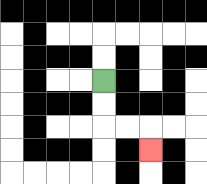{'start': '[4, 3]', 'end': '[6, 6]', 'path_directions': 'D,D,R,R,D', 'path_coordinates': '[[4, 3], [4, 4], [4, 5], [5, 5], [6, 5], [6, 6]]'}